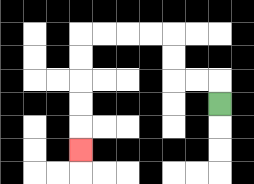{'start': '[9, 4]', 'end': '[3, 6]', 'path_directions': 'U,L,L,U,U,L,L,L,L,D,D,D,D,D', 'path_coordinates': '[[9, 4], [9, 3], [8, 3], [7, 3], [7, 2], [7, 1], [6, 1], [5, 1], [4, 1], [3, 1], [3, 2], [3, 3], [3, 4], [3, 5], [3, 6]]'}